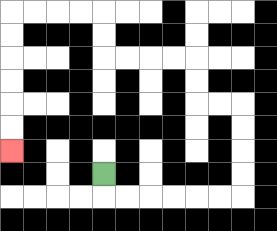{'start': '[4, 7]', 'end': '[0, 6]', 'path_directions': 'D,R,R,R,R,R,R,U,U,U,U,L,L,U,U,L,L,L,L,U,U,L,L,L,L,D,D,D,D,D,D', 'path_coordinates': '[[4, 7], [4, 8], [5, 8], [6, 8], [7, 8], [8, 8], [9, 8], [10, 8], [10, 7], [10, 6], [10, 5], [10, 4], [9, 4], [8, 4], [8, 3], [8, 2], [7, 2], [6, 2], [5, 2], [4, 2], [4, 1], [4, 0], [3, 0], [2, 0], [1, 0], [0, 0], [0, 1], [0, 2], [0, 3], [0, 4], [0, 5], [0, 6]]'}